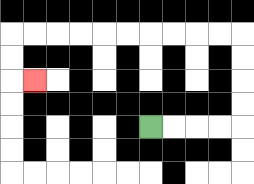{'start': '[6, 5]', 'end': '[1, 3]', 'path_directions': 'R,R,R,R,U,U,U,U,L,L,L,L,L,L,L,L,L,L,D,D,R', 'path_coordinates': '[[6, 5], [7, 5], [8, 5], [9, 5], [10, 5], [10, 4], [10, 3], [10, 2], [10, 1], [9, 1], [8, 1], [7, 1], [6, 1], [5, 1], [4, 1], [3, 1], [2, 1], [1, 1], [0, 1], [0, 2], [0, 3], [1, 3]]'}